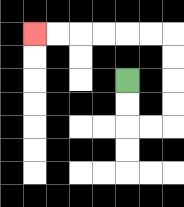{'start': '[5, 3]', 'end': '[1, 1]', 'path_directions': 'D,D,R,R,U,U,U,U,L,L,L,L,L,L', 'path_coordinates': '[[5, 3], [5, 4], [5, 5], [6, 5], [7, 5], [7, 4], [7, 3], [7, 2], [7, 1], [6, 1], [5, 1], [4, 1], [3, 1], [2, 1], [1, 1]]'}